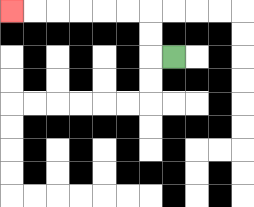{'start': '[7, 2]', 'end': '[0, 0]', 'path_directions': 'L,U,U,L,L,L,L,L,L', 'path_coordinates': '[[7, 2], [6, 2], [6, 1], [6, 0], [5, 0], [4, 0], [3, 0], [2, 0], [1, 0], [0, 0]]'}